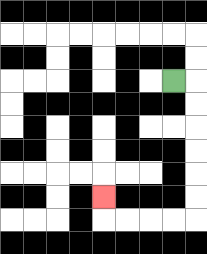{'start': '[7, 3]', 'end': '[4, 8]', 'path_directions': 'R,D,D,D,D,D,D,L,L,L,L,U', 'path_coordinates': '[[7, 3], [8, 3], [8, 4], [8, 5], [8, 6], [8, 7], [8, 8], [8, 9], [7, 9], [6, 9], [5, 9], [4, 9], [4, 8]]'}